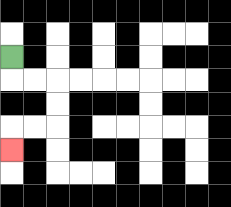{'start': '[0, 2]', 'end': '[0, 6]', 'path_directions': 'D,R,R,D,D,L,L,D', 'path_coordinates': '[[0, 2], [0, 3], [1, 3], [2, 3], [2, 4], [2, 5], [1, 5], [0, 5], [0, 6]]'}